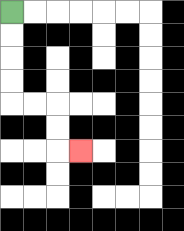{'start': '[0, 0]', 'end': '[3, 6]', 'path_directions': 'D,D,D,D,R,R,D,D,R', 'path_coordinates': '[[0, 0], [0, 1], [0, 2], [0, 3], [0, 4], [1, 4], [2, 4], [2, 5], [2, 6], [3, 6]]'}